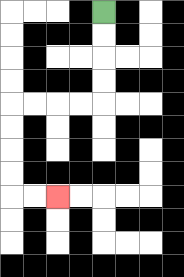{'start': '[4, 0]', 'end': '[2, 8]', 'path_directions': 'D,D,D,D,L,L,L,L,D,D,D,D,R,R', 'path_coordinates': '[[4, 0], [4, 1], [4, 2], [4, 3], [4, 4], [3, 4], [2, 4], [1, 4], [0, 4], [0, 5], [0, 6], [0, 7], [0, 8], [1, 8], [2, 8]]'}